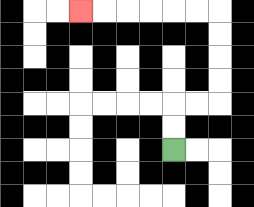{'start': '[7, 6]', 'end': '[3, 0]', 'path_directions': 'U,U,R,R,U,U,U,U,L,L,L,L,L,L', 'path_coordinates': '[[7, 6], [7, 5], [7, 4], [8, 4], [9, 4], [9, 3], [9, 2], [9, 1], [9, 0], [8, 0], [7, 0], [6, 0], [5, 0], [4, 0], [3, 0]]'}